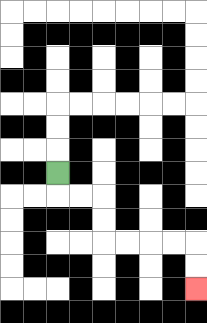{'start': '[2, 7]', 'end': '[8, 12]', 'path_directions': 'D,R,R,D,D,R,R,R,R,D,D', 'path_coordinates': '[[2, 7], [2, 8], [3, 8], [4, 8], [4, 9], [4, 10], [5, 10], [6, 10], [7, 10], [8, 10], [8, 11], [8, 12]]'}